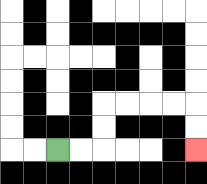{'start': '[2, 6]', 'end': '[8, 6]', 'path_directions': 'R,R,U,U,R,R,R,R,D,D', 'path_coordinates': '[[2, 6], [3, 6], [4, 6], [4, 5], [4, 4], [5, 4], [6, 4], [7, 4], [8, 4], [8, 5], [8, 6]]'}